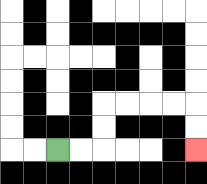{'start': '[2, 6]', 'end': '[8, 6]', 'path_directions': 'R,R,U,U,R,R,R,R,D,D', 'path_coordinates': '[[2, 6], [3, 6], [4, 6], [4, 5], [4, 4], [5, 4], [6, 4], [7, 4], [8, 4], [8, 5], [8, 6]]'}